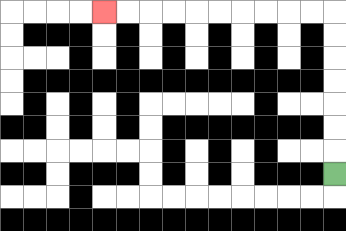{'start': '[14, 7]', 'end': '[4, 0]', 'path_directions': 'U,U,U,U,U,U,U,L,L,L,L,L,L,L,L,L,L', 'path_coordinates': '[[14, 7], [14, 6], [14, 5], [14, 4], [14, 3], [14, 2], [14, 1], [14, 0], [13, 0], [12, 0], [11, 0], [10, 0], [9, 0], [8, 0], [7, 0], [6, 0], [5, 0], [4, 0]]'}